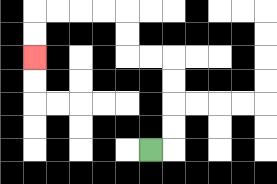{'start': '[6, 6]', 'end': '[1, 2]', 'path_directions': 'R,U,U,U,U,L,L,U,U,L,L,L,L,D,D', 'path_coordinates': '[[6, 6], [7, 6], [7, 5], [7, 4], [7, 3], [7, 2], [6, 2], [5, 2], [5, 1], [5, 0], [4, 0], [3, 0], [2, 0], [1, 0], [1, 1], [1, 2]]'}